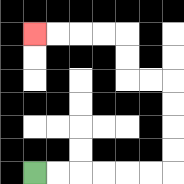{'start': '[1, 7]', 'end': '[1, 1]', 'path_directions': 'R,R,R,R,R,R,U,U,U,U,L,L,U,U,L,L,L,L', 'path_coordinates': '[[1, 7], [2, 7], [3, 7], [4, 7], [5, 7], [6, 7], [7, 7], [7, 6], [7, 5], [7, 4], [7, 3], [6, 3], [5, 3], [5, 2], [5, 1], [4, 1], [3, 1], [2, 1], [1, 1]]'}